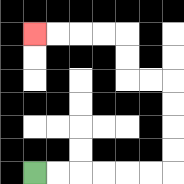{'start': '[1, 7]', 'end': '[1, 1]', 'path_directions': 'R,R,R,R,R,R,U,U,U,U,L,L,U,U,L,L,L,L', 'path_coordinates': '[[1, 7], [2, 7], [3, 7], [4, 7], [5, 7], [6, 7], [7, 7], [7, 6], [7, 5], [7, 4], [7, 3], [6, 3], [5, 3], [5, 2], [5, 1], [4, 1], [3, 1], [2, 1], [1, 1]]'}